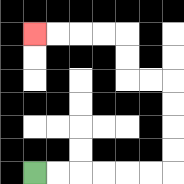{'start': '[1, 7]', 'end': '[1, 1]', 'path_directions': 'R,R,R,R,R,R,U,U,U,U,L,L,U,U,L,L,L,L', 'path_coordinates': '[[1, 7], [2, 7], [3, 7], [4, 7], [5, 7], [6, 7], [7, 7], [7, 6], [7, 5], [7, 4], [7, 3], [6, 3], [5, 3], [5, 2], [5, 1], [4, 1], [3, 1], [2, 1], [1, 1]]'}